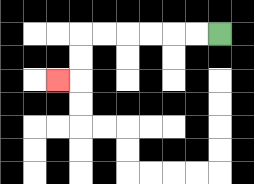{'start': '[9, 1]', 'end': '[2, 3]', 'path_directions': 'L,L,L,L,L,L,D,D,L', 'path_coordinates': '[[9, 1], [8, 1], [7, 1], [6, 1], [5, 1], [4, 1], [3, 1], [3, 2], [3, 3], [2, 3]]'}